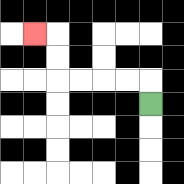{'start': '[6, 4]', 'end': '[1, 1]', 'path_directions': 'U,L,L,L,L,U,U,L', 'path_coordinates': '[[6, 4], [6, 3], [5, 3], [4, 3], [3, 3], [2, 3], [2, 2], [2, 1], [1, 1]]'}